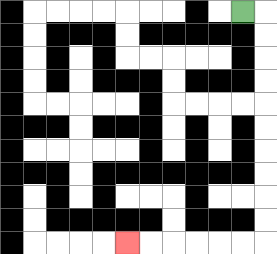{'start': '[10, 0]', 'end': '[5, 10]', 'path_directions': 'R,D,D,D,D,D,D,D,D,D,D,L,L,L,L,L,L', 'path_coordinates': '[[10, 0], [11, 0], [11, 1], [11, 2], [11, 3], [11, 4], [11, 5], [11, 6], [11, 7], [11, 8], [11, 9], [11, 10], [10, 10], [9, 10], [8, 10], [7, 10], [6, 10], [5, 10]]'}